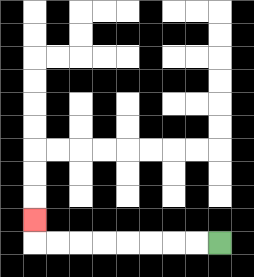{'start': '[9, 10]', 'end': '[1, 9]', 'path_directions': 'L,L,L,L,L,L,L,L,U', 'path_coordinates': '[[9, 10], [8, 10], [7, 10], [6, 10], [5, 10], [4, 10], [3, 10], [2, 10], [1, 10], [1, 9]]'}